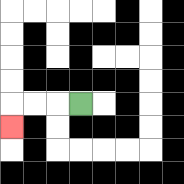{'start': '[3, 4]', 'end': '[0, 5]', 'path_directions': 'L,L,L,D', 'path_coordinates': '[[3, 4], [2, 4], [1, 4], [0, 4], [0, 5]]'}